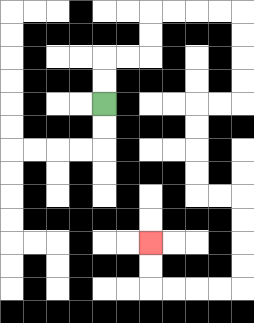{'start': '[4, 4]', 'end': '[6, 10]', 'path_directions': 'U,U,R,R,U,U,R,R,R,R,D,D,D,D,L,L,D,D,D,D,R,R,D,D,D,D,L,L,L,L,U,U', 'path_coordinates': '[[4, 4], [4, 3], [4, 2], [5, 2], [6, 2], [6, 1], [6, 0], [7, 0], [8, 0], [9, 0], [10, 0], [10, 1], [10, 2], [10, 3], [10, 4], [9, 4], [8, 4], [8, 5], [8, 6], [8, 7], [8, 8], [9, 8], [10, 8], [10, 9], [10, 10], [10, 11], [10, 12], [9, 12], [8, 12], [7, 12], [6, 12], [6, 11], [6, 10]]'}